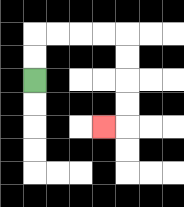{'start': '[1, 3]', 'end': '[4, 5]', 'path_directions': 'U,U,R,R,R,R,D,D,D,D,L', 'path_coordinates': '[[1, 3], [1, 2], [1, 1], [2, 1], [3, 1], [4, 1], [5, 1], [5, 2], [5, 3], [5, 4], [5, 5], [4, 5]]'}